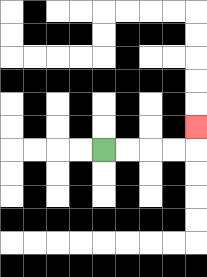{'start': '[4, 6]', 'end': '[8, 5]', 'path_directions': 'R,R,R,R,U', 'path_coordinates': '[[4, 6], [5, 6], [6, 6], [7, 6], [8, 6], [8, 5]]'}